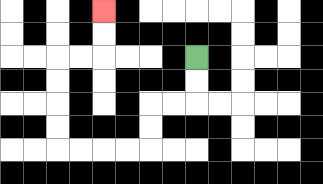{'start': '[8, 2]', 'end': '[4, 0]', 'path_directions': 'D,D,L,L,D,D,L,L,L,L,U,U,U,U,R,R,U,U', 'path_coordinates': '[[8, 2], [8, 3], [8, 4], [7, 4], [6, 4], [6, 5], [6, 6], [5, 6], [4, 6], [3, 6], [2, 6], [2, 5], [2, 4], [2, 3], [2, 2], [3, 2], [4, 2], [4, 1], [4, 0]]'}